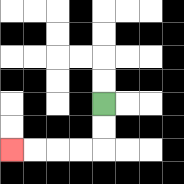{'start': '[4, 4]', 'end': '[0, 6]', 'path_directions': 'D,D,L,L,L,L', 'path_coordinates': '[[4, 4], [4, 5], [4, 6], [3, 6], [2, 6], [1, 6], [0, 6]]'}